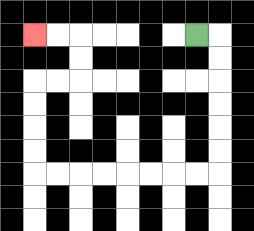{'start': '[8, 1]', 'end': '[1, 1]', 'path_directions': 'R,D,D,D,D,D,D,L,L,L,L,L,L,L,L,U,U,U,U,R,R,U,U,L,L', 'path_coordinates': '[[8, 1], [9, 1], [9, 2], [9, 3], [9, 4], [9, 5], [9, 6], [9, 7], [8, 7], [7, 7], [6, 7], [5, 7], [4, 7], [3, 7], [2, 7], [1, 7], [1, 6], [1, 5], [1, 4], [1, 3], [2, 3], [3, 3], [3, 2], [3, 1], [2, 1], [1, 1]]'}